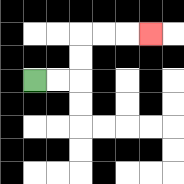{'start': '[1, 3]', 'end': '[6, 1]', 'path_directions': 'R,R,U,U,R,R,R', 'path_coordinates': '[[1, 3], [2, 3], [3, 3], [3, 2], [3, 1], [4, 1], [5, 1], [6, 1]]'}